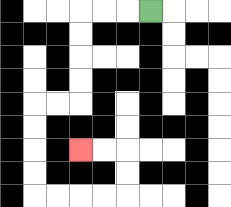{'start': '[6, 0]', 'end': '[3, 6]', 'path_directions': 'L,L,L,D,D,D,D,L,L,D,D,D,D,R,R,R,R,U,U,L,L', 'path_coordinates': '[[6, 0], [5, 0], [4, 0], [3, 0], [3, 1], [3, 2], [3, 3], [3, 4], [2, 4], [1, 4], [1, 5], [1, 6], [1, 7], [1, 8], [2, 8], [3, 8], [4, 8], [5, 8], [5, 7], [5, 6], [4, 6], [3, 6]]'}